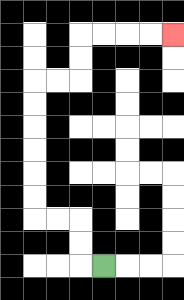{'start': '[4, 11]', 'end': '[7, 1]', 'path_directions': 'L,U,U,L,L,U,U,U,U,U,U,R,R,U,U,R,R,R,R', 'path_coordinates': '[[4, 11], [3, 11], [3, 10], [3, 9], [2, 9], [1, 9], [1, 8], [1, 7], [1, 6], [1, 5], [1, 4], [1, 3], [2, 3], [3, 3], [3, 2], [3, 1], [4, 1], [5, 1], [6, 1], [7, 1]]'}